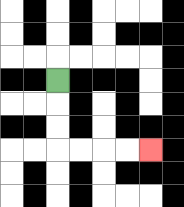{'start': '[2, 3]', 'end': '[6, 6]', 'path_directions': 'D,D,D,R,R,R,R', 'path_coordinates': '[[2, 3], [2, 4], [2, 5], [2, 6], [3, 6], [4, 6], [5, 6], [6, 6]]'}